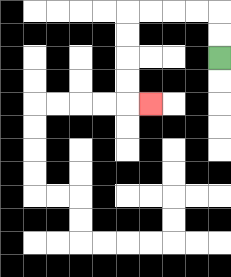{'start': '[9, 2]', 'end': '[6, 4]', 'path_directions': 'U,U,L,L,L,L,D,D,D,D,R', 'path_coordinates': '[[9, 2], [9, 1], [9, 0], [8, 0], [7, 0], [6, 0], [5, 0], [5, 1], [5, 2], [5, 3], [5, 4], [6, 4]]'}